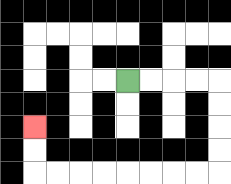{'start': '[5, 3]', 'end': '[1, 5]', 'path_directions': 'R,R,R,R,D,D,D,D,L,L,L,L,L,L,L,L,U,U', 'path_coordinates': '[[5, 3], [6, 3], [7, 3], [8, 3], [9, 3], [9, 4], [9, 5], [9, 6], [9, 7], [8, 7], [7, 7], [6, 7], [5, 7], [4, 7], [3, 7], [2, 7], [1, 7], [1, 6], [1, 5]]'}